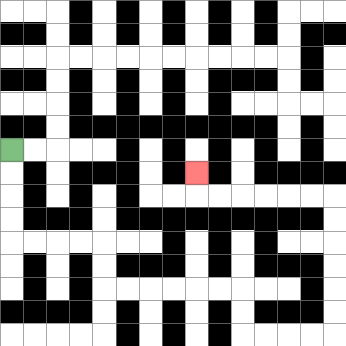{'start': '[0, 6]', 'end': '[8, 7]', 'path_directions': 'D,D,D,D,R,R,R,R,D,D,R,R,R,R,R,R,D,D,R,R,R,R,U,U,U,U,U,U,L,L,L,L,L,L,U', 'path_coordinates': '[[0, 6], [0, 7], [0, 8], [0, 9], [0, 10], [1, 10], [2, 10], [3, 10], [4, 10], [4, 11], [4, 12], [5, 12], [6, 12], [7, 12], [8, 12], [9, 12], [10, 12], [10, 13], [10, 14], [11, 14], [12, 14], [13, 14], [14, 14], [14, 13], [14, 12], [14, 11], [14, 10], [14, 9], [14, 8], [13, 8], [12, 8], [11, 8], [10, 8], [9, 8], [8, 8], [8, 7]]'}